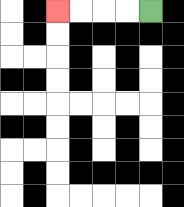{'start': '[6, 0]', 'end': '[2, 0]', 'path_directions': 'L,L,L,L', 'path_coordinates': '[[6, 0], [5, 0], [4, 0], [3, 0], [2, 0]]'}